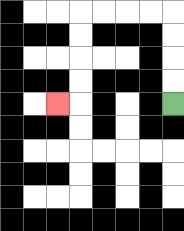{'start': '[7, 4]', 'end': '[2, 4]', 'path_directions': 'U,U,U,U,L,L,L,L,D,D,D,D,L', 'path_coordinates': '[[7, 4], [7, 3], [7, 2], [7, 1], [7, 0], [6, 0], [5, 0], [4, 0], [3, 0], [3, 1], [3, 2], [3, 3], [3, 4], [2, 4]]'}